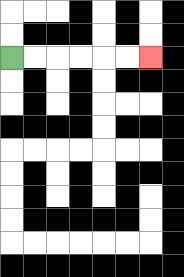{'start': '[0, 2]', 'end': '[6, 2]', 'path_directions': 'R,R,R,R,R,R', 'path_coordinates': '[[0, 2], [1, 2], [2, 2], [3, 2], [4, 2], [5, 2], [6, 2]]'}